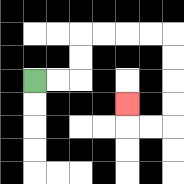{'start': '[1, 3]', 'end': '[5, 4]', 'path_directions': 'R,R,U,U,R,R,R,R,D,D,D,D,L,L,U', 'path_coordinates': '[[1, 3], [2, 3], [3, 3], [3, 2], [3, 1], [4, 1], [5, 1], [6, 1], [7, 1], [7, 2], [7, 3], [7, 4], [7, 5], [6, 5], [5, 5], [5, 4]]'}